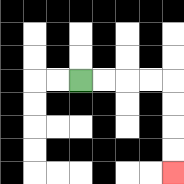{'start': '[3, 3]', 'end': '[7, 7]', 'path_directions': 'R,R,R,R,D,D,D,D', 'path_coordinates': '[[3, 3], [4, 3], [5, 3], [6, 3], [7, 3], [7, 4], [7, 5], [7, 6], [7, 7]]'}